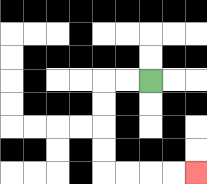{'start': '[6, 3]', 'end': '[8, 7]', 'path_directions': 'L,L,D,D,D,D,R,R,R,R', 'path_coordinates': '[[6, 3], [5, 3], [4, 3], [4, 4], [4, 5], [4, 6], [4, 7], [5, 7], [6, 7], [7, 7], [8, 7]]'}